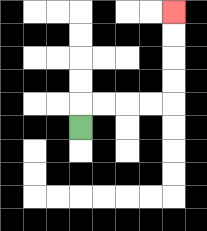{'start': '[3, 5]', 'end': '[7, 0]', 'path_directions': 'U,R,R,R,R,U,U,U,U', 'path_coordinates': '[[3, 5], [3, 4], [4, 4], [5, 4], [6, 4], [7, 4], [7, 3], [7, 2], [7, 1], [7, 0]]'}